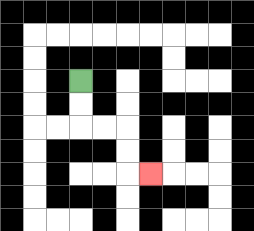{'start': '[3, 3]', 'end': '[6, 7]', 'path_directions': 'D,D,R,R,D,D,R', 'path_coordinates': '[[3, 3], [3, 4], [3, 5], [4, 5], [5, 5], [5, 6], [5, 7], [6, 7]]'}